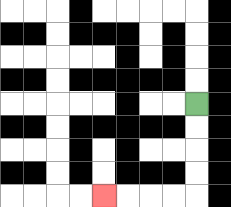{'start': '[8, 4]', 'end': '[4, 8]', 'path_directions': 'D,D,D,D,L,L,L,L', 'path_coordinates': '[[8, 4], [8, 5], [8, 6], [8, 7], [8, 8], [7, 8], [6, 8], [5, 8], [4, 8]]'}